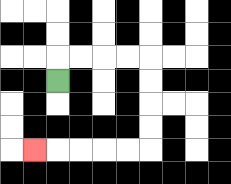{'start': '[2, 3]', 'end': '[1, 6]', 'path_directions': 'U,R,R,R,R,D,D,D,D,L,L,L,L,L', 'path_coordinates': '[[2, 3], [2, 2], [3, 2], [4, 2], [5, 2], [6, 2], [6, 3], [6, 4], [6, 5], [6, 6], [5, 6], [4, 6], [3, 6], [2, 6], [1, 6]]'}